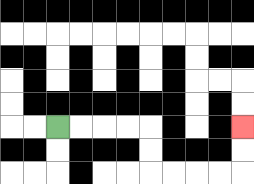{'start': '[2, 5]', 'end': '[10, 5]', 'path_directions': 'R,R,R,R,D,D,R,R,R,R,U,U', 'path_coordinates': '[[2, 5], [3, 5], [4, 5], [5, 5], [6, 5], [6, 6], [6, 7], [7, 7], [8, 7], [9, 7], [10, 7], [10, 6], [10, 5]]'}